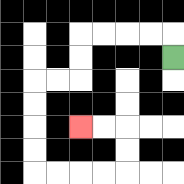{'start': '[7, 2]', 'end': '[3, 5]', 'path_directions': 'U,L,L,L,L,D,D,L,L,D,D,D,D,R,R,R,R,U,U,L,L', 'path_coordinates': '[[7, 2], [7, 1], [6, 1], [5, 1], [4, 1], [3, 1], [3, 2], [3, 3], [2, 3], [1, 3], [1, 4], [1, 5], [1, 6], [1, 7], [2, 7], [3, 7], [4, 7], [5, 7], [5, 6], [5, 5], [4, 5], [3, 5]]'}